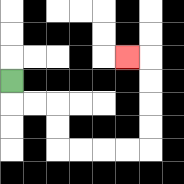{'start': '[0, 3]', 'end': '[5, 2]', 'path_directions': 'D,R,R,D,D,R,R,R,R,U,U,U,U,L', 'path_coordinates': '[[0, 3], [0, 4], [1, 4], [2, 4], [2, 5], [2, 6], [3, 6], [4, 6], [5, 6], [6, 6], [6, 5], [6, 4], [6, 3], [6, 2], [5, 2]]'}